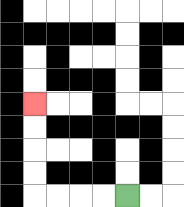{'start': '[5, 8]', 'end': '[1, 4]', 'path_directions': 'L,L,L,L,U,U,U,U', 'path_coordinates': '[[5, 8], [4, 8], [3, 8], [2, 8], [1, 8], [1, 7], [1, 6], [1, 5], [1, 4]]'}